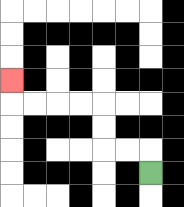{'start': '[6, 7]', 'end': '[0, 3]', 'path_directions': 'U,L,L,U,U,L,L,L,L,U', 'path_coordinates': '[[6, 7], [6, 6], [5, 6], [4, 6], [4, 5], [4, 4], [3, 4], [2, 4], [1, 4], [0, 4], [0, 3]]'}